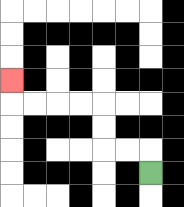{'start': '[6, 7]', 'end': '[0, 3]', 'path_directions': 'U,L,L,U,U,L,L,L,L,U', 'path_coordinates': '[[6, 7], [6, 6], [5, 6], [4, 6], [4, 5], [4, 4], [3, 4], [2, 4], [1, 4], [0, 4], [0, 3]]'}